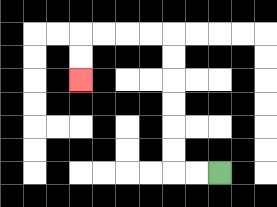{'start': '[9, 7]', 'end': '[3, 3]', 'path_directions': 'L,L,U,U,U,U,U,U,L,L,L,L,D,D', 'path_coordinates': '[[9, 7], [8, 7], [7, 7], [7, 6], [7, 5], [7, 4], [7, 3], [7, 2], [7, 1], [6, 1], [5, 1], [4, 1], [3, 1], [3, 2], [3, 3]]'}